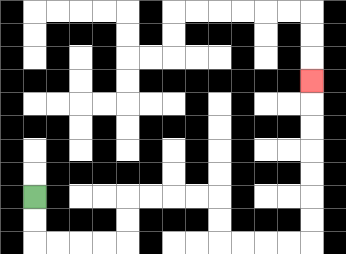{'start': '[1, 8]', 'end': '[13, 3]', 'path_directions': 'D,D,R,R,R,R,U,U,R,R,R,R,D,D,R,R,R,R,U,U,U,U,U,U,U', 'path_coordinates': '[[1, 8], [1, 9], [1, 10], [2, 10], [3, 10], [4, 10], [5, 10], [5, 9], [5, 8], [6, 8], [7, 8], [8, 8], [9, 8], [9, 9], [9, 10], [10, 10], [11, 10], [12, 10], [13, 10], [13, 9], [13, 8], [13, 7], [13, 6], [13, 5], [13, 4], [13, 3]]'}